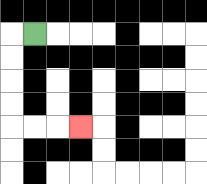{'start': '[1, 1]', 'end': '[3, 5]', 'path_directions': 'L,D,D,D,D,R,R,R', 'path_coordinates': '[[1, 1], [0, 1], [0, 2], [0, 3], [0, 4], [0, 5], [1, 5], [2, 5], [3, 5]]'}